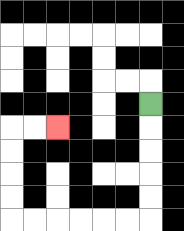{'start': '[6, 4]', 'end': '[2, 5]', 'path_directions': 'D,D,D,D,D,L,L,L,L,L,L,U,U,U,U,R,R', 'path_coordinates': '[[6, 4], [6, 5], [6, 6], [6, 7], [6, 8], [6, 9], [5, 9], [4, 9], [3, 9], [2, 9], [1, 9], [0, 9], [0, 8], [0, 7], [0, 6], [0, 5], [1, 5], [2, 5]]'}